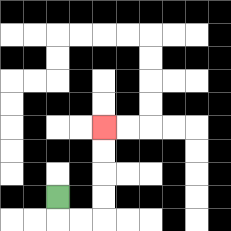{'start': '[2, 8]', 'end': '[4, 5]', 'path_directions': 'D,R,R,U,U,U,U', 'path_coordinates': '[[2, 8], [2, 9], [3, 9], [4, 9], [4, 8], [4, 7], [4, 6], [4, 5]]'}